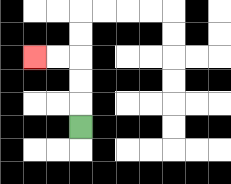{'start': '[3, 5]', 'end': '[1, 2]', 'path_directions': 'U,U,U,L,L', 'path_coordinates': '[[3, 5], [3, 4], [3, 3], [3, 2], [2, 2], [1, 2]]'}